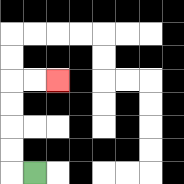{'start': '[1, 7]', 'end': '[2, 3]', 'path_directions': 'L,U,U,U,U,R,R', 'path_coordinates': '[[1, 7], [0, 7], [0, 6], [0, 5], [0, 4], [0, 3], [1, 3], [2, 3]]'}